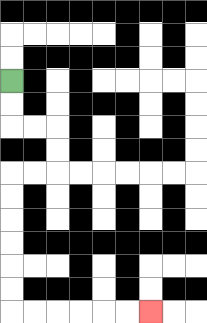{'start': '[0, 3]', 'end': '[6, 13]', 'path_directions': 'D,D,R,R,D,D,L,L,D,D,D,D,D,D,R,R,R,R,R,R', 'path_coordinates': '[[0, 3], [0, 4], [0, 5], [1, 5], [2, 5], [2, 6], [2, 7], [1, 7], [0, 7], [0, 8], [0, 9], [0, 10], [0, 11], [0, 12], [0, 13], [1, 13], [2, 13], [3, 13], [4, 13], [5, 13], [6, 13]]'}